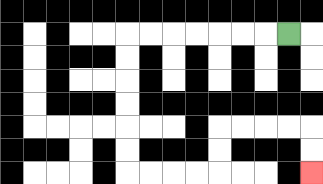{'start': '[12, 1]', 'end': '[13, 7]', 'path_directions': 'L,L,L,L,L,L,L,D,D,D,D,D,D,R,R,R,R,U,U,R,R,R,R,D,D', 'path_coordinates': '[[12, 1], [11, 1], [10, 1], [9, 1], [8, 1], [7, 1], [6, 1], [5, 1], [5, 2], [5, 3], [5, 4], [5, 5], [5, 6], [5, 7], [6, 7], [7, 7], [8, 7], [9, 7], [9, 6], [9, 5], [10, 5], [11, 5], [12, 5], [13, 5], [13, 6], [13, 7]]'}